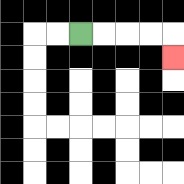{'start': '[3, 1]', 'end': '[7, 2]', 'path_directions': 'R,R,R,R,D', 'path_coordinates': '[[3, 1], [4, 1], [5, 1], [6, 1], [7, 1], [7, 2]]'}